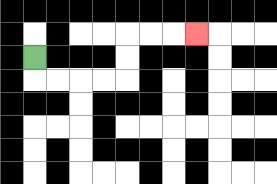{'start': '[1, 2]', 'end': '[8, 1]', 'path_directions': 'D,R,R,R,R,U,U,R,R,R', 'path_coordinates': '[[1, 2], [1, 3], [2, 3], [3, 3], [4, 3], [5, 3], [5, 2], [5, 1], [6, 1], [7, 1], [8, 1]]'}